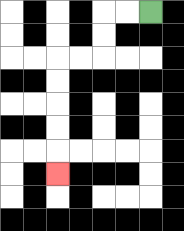{'start': '[6, 0]', 'end': '[2, 7]', 'path_directions': 'L,L,D,D,L,L,D,D,D,D,D', 'path_coordinates': '[[6, 0], [5, 0], [4, 0], [4, 1], [4, 2], [3, 2], [2, 2], [2, 3], [2, 4], [2, 5], [2, 6], [2, 7]]'}